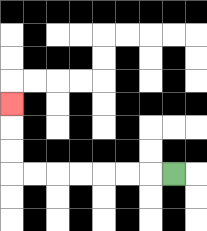{'start': '[7, 7]', 'end': '[0, 4]', 'path_directions': 'L,L,L,L,L,L,L,U,U,U', 'path_coordinates': '[[7, 7], [6, 7], [5, 7], [4, 7], [3, 7], [2, 7], [1, 7], [0, 7], [0, 6], [0, 5], [0, 4]]'}